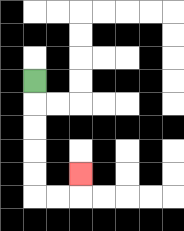{'start': '[1, 3]', 'end': '[3, 7]', 'path_directions': 'D,D,D,D,D,R,R,U', 'path_coordinates': '[[1, 3], [1, 4], [1, 5], [1, 6], [1, 7], [1, 8], [2, 8], [3, 8], [3, 7]]'}